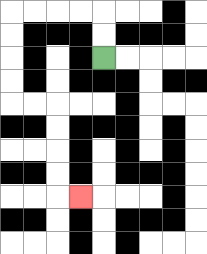{'start': '[4, 2]', 'end': '[3, 8]', 'path_directions': 'U,U,L,L,L,L,D,D,D,D,R,R,D,D,D,D,R', 'path_coordinates': '[[4, 2], [4, 1], [4, 0], [3, 0], [2, 0], [1, 0], [0, 0], [0, 1], [0, 2], [0, 3], [0, 4], [1, 4], [2, 4], [2, 5], [2, 6], [2, 7], [2, 8], [3, 8]]'}